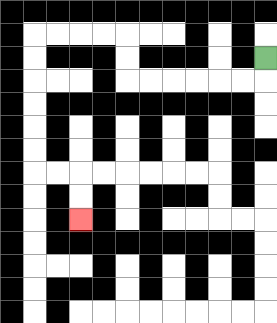{'start': '[11, 2]', 'end': '[3, 9]', 'path_directions': 'D,L,L,L,L,L,L,U,U,L,L,L,L,D,D,D,D,D,D,R,R,D,D', 'path_coordinates': '[[11, 2], [11, 3], [10, 3], [9, 3], [8, 3], [7, 3], [6, 3], [5, 3], [5, 2], [5, 1], [4, 1], [3, 1], [2, 1], [1, 1], [1, 2], [1, 3], [1, 4], [1, 5], [1, 6], [1, 7], [2, 7], [3, 7], [3, 8], [3, 9]]'}